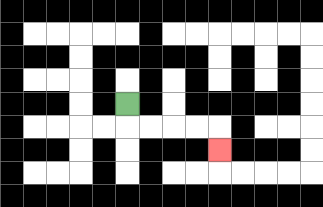{'start': '[5, 4]', 'end': '[9, 6]', 'path_directions': 'D,R,R,R,R,D', 'path_coordinates': '[[5, 4], [5, 5], [6, 5], [7, 5], [8, 5], [9, 5], [9, 6]]'}